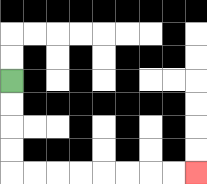{'start': '[0, 3]', 'end': '[8, 7]', 'path_directions': 'D,D,D,D,R,R,R,R,R,R,R,R', 'path_coordinates': '[[0, 3], [0, 4], [0, 5], [0, 6], [0, 7], [1, 7], [2, 7], [3, 7], [4, 7], [5, 7], [6, 7], [7, 7], [8, 7]]'}